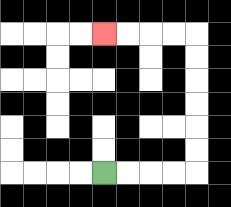{'start': '[4, 7]', 'end': '[4, 1]', 'path_directions': 'R,R,R,R,U,U,U,U,U,U,L,L,L,L', 'path_coordinates': '[[4, 7], [5, 7], [6, 7], [7, 7], [8, 7], [8, 6], [8, 5], [8, 4], [8, 3], [8, 2], [8, 1], [7, 1], [6, 1], [5, 1], [4, 1]]'}